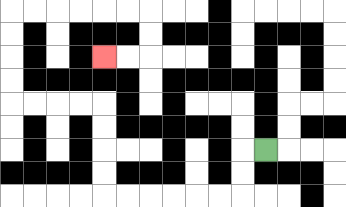{'start': '[11, 6]', 'end': '[4, 2]', 'path_directions': 'L,D,D,L,L,L,L,L,L,U,U,U,U,L,L,L,L,U,U,U,U,R,R,R,R,R,R,D,D,L,L', 'path_coordinates': '[[11, 6], [10, 6], [10, 7], [10, 8], [9, 8], [8, 8], [7, 8], [6, 8], [5, 8], [4, 8], [4, 7], [4, 6], [4, 5], [4, 4], [3, 4], [2, 4], [1, 4], [0, 4], [0, 3], [0, 2], [0, 1], [0, 0], [1, 0], [2, 0], [3, 0], [4, 0], [5, 0], [6, 0], [6, 1], [6, 2], [5, 2], [4, 2]]'}